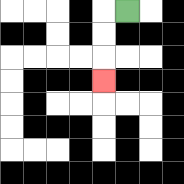{'start': '[5, 0]', 'end': '[4, 3]', 'path_directions': 'L,D,D,D', 'path_coordinates': '[[5, 0], [4, 0], [4, 1], [4, 2], [4, 3]]'}